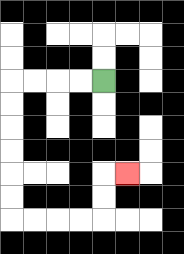{'start': '[4, 3]', 'end': '[5, 7]', 'path_directions': 'L,L,L,L,D,D,D,D,D,D,R,R,R,R,U,U,R', 'path_coordinates': '[[4, 3], [3, 3], [2, 3], [1, 3], [0, 3], [0, 4], [0, 5], [0, 6], [0, 7], [0, 8], [0, 9], [1, 9], [2, 9], [3, 9], [4, 9], [4, 8], [4, 7], [5, 7]]'}